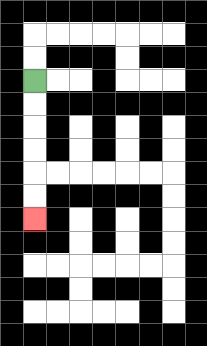{'start': '[1, 3]', 'end': '[1, 9]', 'path_directions': 'D,D,D,D,D,D', 'path_coordinates': '[[1, 3], [1, 4], [1, 5], [1, 6], [1, 7], [1, 8], [1, 9]]'}